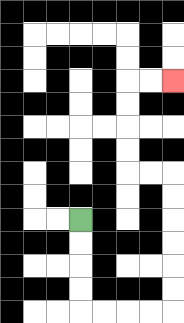{'start': '[3, 9]', 'end': '[7, 3]', 'path_directions': 'D,D,D,D,R,R,R,R,U,U,U,U,U,U,L,L,U,U,U,U,R,R', 'path_coordinates': '[[3, 9], [3, 10], [3, 11], [3, 12], [3, 13], [4, 13], [5, 13], [6, 13], [7, 13], [7, 12], [7, 11], [7, 10], [7, 9], [7, 8], [7, 7], [6, 7], [5, 7], [5, 6], [5, 5], [5, 4], [5, 3], [6, 3], [7, 3]]'}